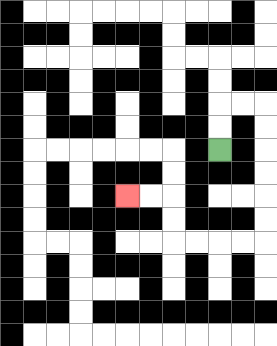{'start': '[9, 6]', 'end': '[5, 8]', 'path_directions': 'U,U,R,R,D,D,D,D,D,D,L,L,L,L,U,U,L,L', 'path_coordinates': '[[9, 6], [9, 5], [9, 4], [10, 4], [11, 4], [11, 5], [11, 6], [11, 7], [11, 8], [11, 9], [11, 10], [10, 10], [9, 10], [8, 10], [7, 10], [7, 9], [7, 8], [6, 8], [5, 8]]'}